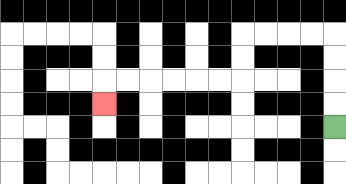{'start': '[14, 5]', 'end': '[4, 4]', 'path_directions': 'U,U,U,U,L,L,L,L,D,D,L,L,L,L,L,L,D', 'path_coordinates': '[[14, 5], [14, 4], [14, 3], [14, 2], [14, 1], [13, 1], [12, 1], [11, 1], [10, 1], [10, 2], [10, 3], [9, 3], [8, 3], [7, 3], [6, 3], [5, 3], [4, 3], [4, 4]]'}